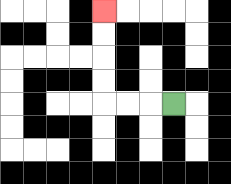{'start': '[7, 4]', 'end': '[4, 0]', 'path_directions': 'L,L,L,U,U,U,U', 'path_coordinates': '[[7, 4], [6, 4], [5, 4], [4, 4], [4, 3], [4, 2], [4, 1], [4, 0]]'}